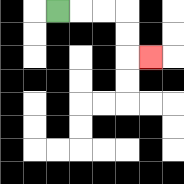{'start': '[2, 0]', 'end': '[6, 2]', 'path_directions': 'R,R,R,D,D,R', 'path_coordinates': '[[2, 0], [3, 0], [4, 0], [5, 0], [5, 1], [5, 2], [6, 2]]'}